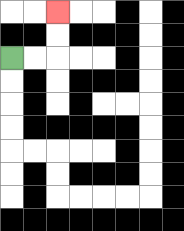{'start': '[0, 2]', 'end': '[2, 0]', 'path_directions': 'R,R,U,U', 'path_coordinates': '[[0, 2], [1, 2], [2, 2], [2, 1], [2, 0]]'}